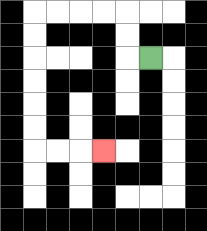{'start': '[6, 2]', 'end': '[4, 6]', 'path_directions': 'L,U,U,L,L,L,L,D,D,D,D,D,D,R,R,R', 'path_coordinates': '[[6, 2], [5, 2], [5, 1], [5, 0], [4, 0], [3, 0], [2, 0], [1, 0], [1, 1], [1, 2], [1, 3], [1, 4], [1, 5], [1, 6], [2, 6], [3, 6], [4, 6]]'}